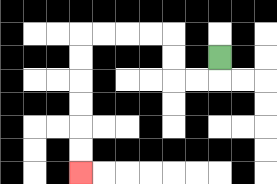{'start': '[9, 2]', 'end': '[3, 7]', 'path_directions': 'D,L,L,U,U,L,L,L,L,D,D,D,D,D,D', 'path_coordinates': '[[9, 2], [9, 3], [8, 3], [7, 3], [7, 2], [7, 1], [6, 1], [5, 1], [4, 1], [3, 1], [3, 2], [3, 3], [3, 4], [3, 5], [3, 6], [3, 7]]'}